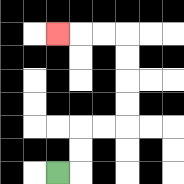{'start': '[2, 7]', 'end': '[2, 1]', 'path_directions': 'R,U,U,R,R,U,U,U,U,L,L,L', 'path_coordinates': '[[2, 7], [3, 7], [3, 6], [3, 5], [4, 5], [5, 5], [5, 4], [5, 3], [5, 2], [5, 1], [4, 1], [3, 1], [2, 1]]'}